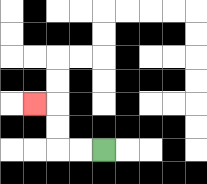{'start': '[4, 6]', 'end': '[1, 4]', 'path_directions': 'L,L,U,U,L', 'path_coordinates': '[[4, 6], [3, 6], [2, 6], [2, 5], [2, 4], [1, 4]]'}